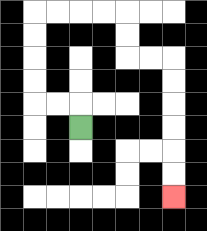{'start': '[3, 5]', 'end': '[7, 8]', 'path_directions': 'U,L,L,U,U,U,U,R,R,R,R,D,D,R,R,D,D,D,D,D,D', 'path_coordinates': '[[3, 5], [3, 4], [2, 4], [1, 4], [1, 3], [1, 2], [1, 1], [1, 0], [2, 0], [3, 0], [4, 0], [5, 0], [5, 1], [5, 2], [6, 2], [7, 2], [7, 3], [7, 4], [7, 5], [7, 6], [7, 7], [7, 8]]'}